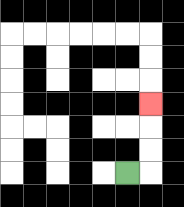{'start': '[5, 7]', 'end': '[6, 4]', 'path_directions': 'R,U,U,U', 'path_coordinates': '[[5, 7], [6, 7], [6, 6], [6, 5], [6, 4]]'}